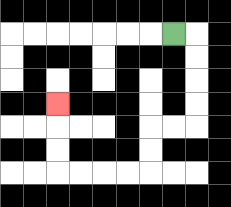{'start': '[7, 1]', 'end': '[2, 4]', 'path_directions': 'R,D,D,D,D,L,L,D,D,L,L,L,L,U,U,U', 'path_coordinates': '[[7, 1], [8, 1], [8, 2], [8, 3], [8, 4], [8, 5], [7, 5], [6, 5], [6, 6], [6, 7], [5, 7], [4, 7], [3, 7], [2, 7], [2, 6], [2, 5], [2, 4]]'}